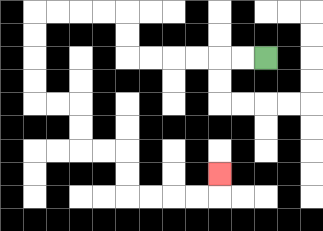{'start': '[11, 2]', 'end': '[9, 7]', 'path_directions': 'L,L,L,L,L,L,U,U,L,L,L,L,D,D,D,D,R,R,D,D,R,R,D,D,R,R,R,R,U', 'path_coordinates': '[[11, 2], [10, 2], [9, 2], [8, 2], [7, 2], [6, 2], [5, 2], [5, 1], [5, 0], [4, 0], [3, 0], [2, 0], [1, 0], [1, 1], [1, 2], [1, 3], [1, 4], [2, 4], [3, 4], [3, 5], [3, 6], [4, 6], [5, 6], [5, 7], [5, 8], [6, 8], [7, 8], [8, 8], [9, 8], [9, 7]]'}